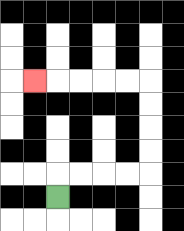{'start': '[2, 8]', 'end': '[1, 3]', 'path_directions': 'U,R,R,R,R,U,U,U,U,L,L,L,L,L', 'path_coordinates': '[[2, 8], [2, 7], [3, 7], [4, 7], [5, 7], [6, 7], [6, 6], [6, 5], [6, 4], [6, 3], [5, 3], [4, 3], [3, 3], [2, 3], [1, 3]]'}